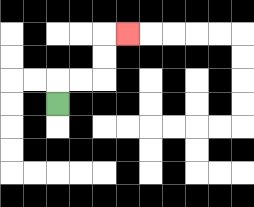{'start': '[2, 4]', 'end': '[5, 1]', 'path_directions': 'U,R,R,U,U,R', 'path_coordinates': '[[2, 4], [2, 3], [3, 3], [4, 3], [4, 2], [4, 1], [5, 1]]'}